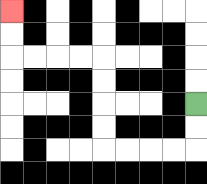{'start': '[8, 4]', 'end': '[0, 0]', 'path_directions': 'D,D,L,L,L,L,U,U,U,U,L,L,L,L,U,U', 'path_coordinates': '[[8, 4], [8, 5], [8, 6], [7, 6], [6, 6], [5, 6], [4, 6], [4, 5], [4, 4], [4, 3], [4, 2], [3, 2], [2, 2], [1, 2], [0, 2], [0, 1], [0, 0]]'}